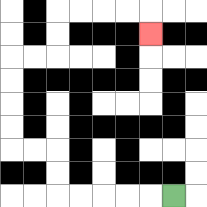{'start': '[7, 8]', 'end': '[6, 1]', 'path_directions': 'L,L,L,L,L,U,U,L,L,U,U,U,U,R,R,U,U,R,R,R,R,D', 'path_coordinates': '[[7, 8], [6, 8], [5, 8], [4, 8], [3, 8], [2, 8], [2, 7], [2, 6], [1, 6], [0, 6], [0, 5], [0, 4], [0, 3], [0, 2], [1, 2], [2, 2], [2, 1], [2, 0], [3, 0], [4, 0], [5, 0], [6, 0], [6, 1]]'}